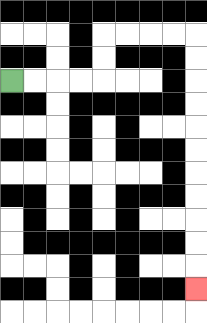{'start': '[0, 3]', 'end': '[8, 12]', 'path_directions': 'R,R,R,R,U,U,R,R,R,R,D,D,D,D,D,D,D,D,D,D,D', 'path_coordinates': '[[0, 3], [1, 3], [2, 3], [3, 3], [4, 3], [4, 2], [4, 1], [5, 1], [6, 1], [7, 1], [8, 1], [8, 2], [8, 3], [8, 4], [8, 5], [8, 6], [8, 7], [8, 8], [8, 9], [8, 10], [8, 11], [8, 12]]'}